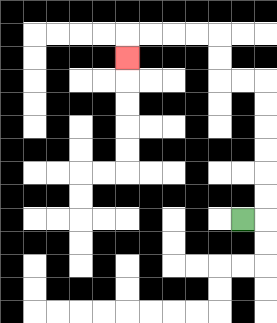{'start': '[10, 9]', 'end': '[5, 2]', 'path_directions': 'R,U,U,U,U,U,U,L,L,U,U,L,L,L,L,D', 'path_coordinates': '[[10, 9], [11, 9], [11, 8], [11, 7], [11, 6], [11, 5], [11, 4], [11, 3], [10, 3], [9, 3], [9, 2], [9, 1], [8, 1], [7, 1], [6, 1], [5, 1], [5, 2]]'}